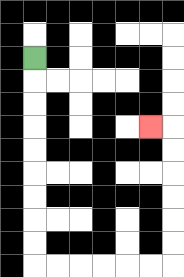{'start': '[1, 2]', 'end': '[6, 5]', 'path_directions': 'D,D,D,D,D,D,D,D,D,R,R,R,R,R,R,U,U,U,U,U,U,L', 'path_coordinates': '[[1, 2], [1, 3], [1, 4], [1, 5], [1, 6], [1, 7], [1, 8], [1, 9], [1, 10], [1, 11], [2, 11], [3, 11], [4, 11], [5, 11], [6, 11], [7, 11], [7, 10], [7, 9], [7, 8], [7, 7], [7, 6], [7, 5], [6, 5]]'}